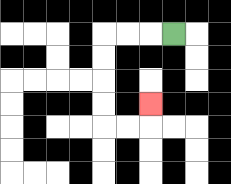{'start': '[7, 1]', 'end': '[6, 4]', 'path_directions': 'L,L,L,D,D,D,D,R,R,U', 'path_coordinates': '[[7, 1], [6, 1], [5, 1], [4, 1], [4, 2], [4, 3], [4, 4], [4, 5], [5, 5], [6, 5], [6, 4]]'}